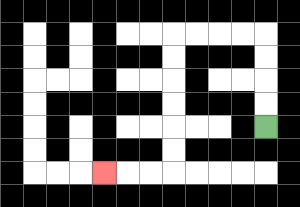{'start': '[11, 5]', 'end': '[4, 7]', 'path_directions': 'U,U,U,U,L,L,L,L,D,D,D,D,D,D,L,L,L', 'path_coordinates': '[[11, 5], [11, 4], [11, 3], [11, 2], [11, 1], [10, 1], [9, 1], [8, 1], [7, 1], [7, 2], [7, 3], [7, 4], [7, 5], [7, 6], [7, 7], [6, 7], [5, 7], [4, 7]]'}